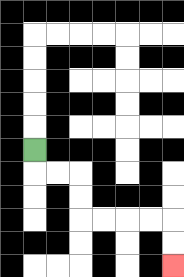{'start': '[1, 6]', 'end': '[7, 11]', 'path_directions': 'D,R,R,D,D,R,R,R,R,D,D', 'path_coordinates': '[[1, 6], [1, 7], [2, 7], [3, 7], [3, 8], [3, 9], [4, 9], [5, 9], [6, 9], [7, 9], [7, 10], [7, 11]]'}